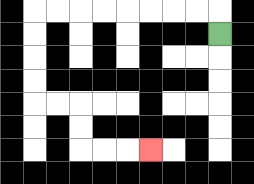{'start': '[9, 1]', 'end': '[6, 6]', 'path_directions': 'U,L,L,L,L,L,L,L,L,D,D,D,D,R,R,D,D,R,R,R', 'path_coordinates': '[[9, 1], [9, 0], [8, 0], [7, 0], [6, 0], [5, 0], [4, 0], [3, 0], [2, 0], [1, 0], [1, 1], [1, 2], [1, 3], [1, 4], [2, 4], [3, 4], [3, 5], [3, 6], [4, 6], [5, 6], [6, 6]]'}